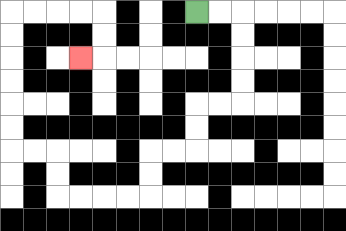{'start': '[8, 0]', 'end': '[3, 2]', 'path_directions': 'R,R,D,D,D,D,L,L,D,D,L,L,D,D,L,L,L,L,U,U,L,L,U,U,U,U,U,U,R,R,R,R,D,D,L', 'path_coordinates': '[[8, 0], [9, 0], [10, 0], [10, 1], [10, 2], [10, 3], [10, 4], [9, 4], [8, 4], [8, 5], [8, 6], [7, 6], [6, 6], [6, 7], [6, 8], [5, 8], [4, 8], [3, 8], [2, 8], [2, 7], [2, 6], [1, 6], [0, 6], [0, 5], [0, 4], [0, 3], [0, 2], [0, 1], [0, 0], [1, 0], [2, 0], [3, 0], [4, 0], [4, 1], [4, 2], [3, 2]]'}